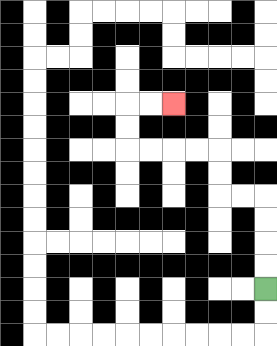{'start': '[11, 12]', 'end': '[7, 4]', 'path_directions': 'U,U,U,U,L,L,U,U,L,L,L,L,U,U,R,R', 'path_coordinates': '[[11, 12], [11, 11], [11, 10], [11, 9], [11, 8], [10, 8], [9, 8], [9, 7], [9, 6], [8, 6], [7, 6], [6, 6], [5, 6], [5, 5], [5, 4], [6, 4], [7, 4]]'}